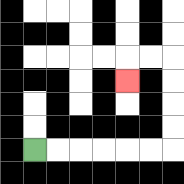{'start': '[1, 6]', 'end': '[5, 3]', 'path_directions': 'R,R,R,R,R,R,U,U,U,U,L,L,D', 'path_coordinates': '[[1, 6], [2, 6], [3, 6], [4, 6], [5, 6], [6, 6], [7, 6], [7, 5], [7, 4], [7, 3], [7, 2], [6, 2], [5, 2], [5, 3]]'}